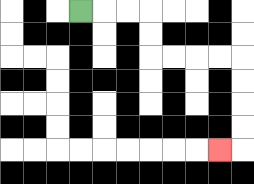{'start': '[3, 0]', 'end': '[9, 6]', 'path_directions': 'R,R,R,D,D,R,R,R,R,D,D,D,D,L', 'path_coordinates': '[[3, 0], [4, 0], [5, 0], [6, 0], [6, 1], [6, 2], [7, 2], [8, 2], [9, 2], [10, 2], [10, 3], [10, 4], [10, 5], [10, 6], [9, 6]]'}